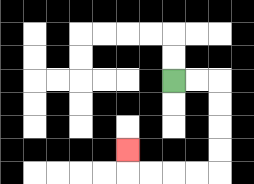{'start': '[7, 3]', 'end': '[5, 6]', 'path_directions': 'R,R,D,D,D,D,L,L,L,L,U', 'path_coordinates': '[[7, 3], [8, 3], [9, 3], [9, 4], [9, 5], [9, 6], [9, 7], [8, 7], [7, 7], [6, 7], [5, 7], [5, 6]]'}